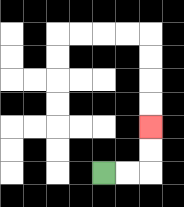{'start': '[4, 7]', 'end': '[6, 5]', 'path_directions': 'R,R,U,U', 'path_coordinates': '[[4, 7], [5, 7], [6, 7], [6, 6], [6, 5]]'}